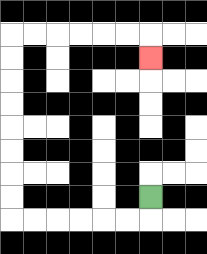{'start': '[6, 8]', 'end': '[6, 2]', 'path_directions': 'D,L,L,L,L,L,L,U,U,U,U,U,U,U,U,R,R,R,R,R,R,D', 'path_coordinates': '[[6, 8], [6, 9], [5, 9], [4, 9], [3, 9], [2, 9], [1, 9], [0, 9], [0, 8], [0, 7], [0, 6], [0, 5], [0, 4], [0, 3], [0, 2], [0, 1], [1, 1], [2, 1], [3, 1], [4, 1], [5, 1], [6, 1], [6, 2]]'}